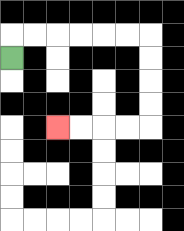{'start': '[0, 2]', 'end': '[2, 5]', 'path_directions': 'U,R,R,R,R,R,R,D,D,D,D,L,L,L,L', 'path_coordinates': '[[0, 2], [0, 1], [1, 1], [2, 1], [3, 1], [4, 1], [5, 1], [6, 1], [6, 2], [6, 3], [6, 4], [6, 5], [5, 5], [4, 5], [3, 5], [2, 5]]'}